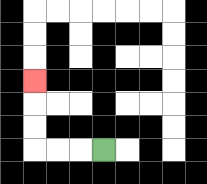{'start': '[4, 6]', 'end': '[1, 3]', 'path_directions': 'L,L,L,U,U,U', 'path_coordinates': '[[4, 6], [3, 6], [2, 6], [1, 6], [1, 5], [1, 4], [1, 3]]'}